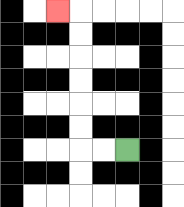{'start': '[5, 6]', 'end': '[2, 0]', 'path_directions': 'L,L,U,U,U,U,U,U,L', 'path_coordinates': '[[5, 6], [4, 6], [3, 6], [3, 5], [3, 4], [3, 3], [3, 2], [3, 1], [3, 0], [2, 0]]'}